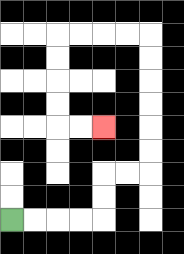{'start': '[0, 9]', 'end': '[4, 5]', 'path_directions': 'R,R,R,R,U,U,R,R,U,U,U,U,U,U,L,L,L,L,D,D,D,D,R,R', 'path_coordinates': '[[0, 9], [1, 9], [2, 9], [3, 9], [4, 9], [4, 8], [4, 7], [5, 7], [6, 7], [6, 6], [6, 5], [6, 4], [6, 3], [6, 2], [6, 1], [5, 1], [4, 1], [3, 1], [2, 1], [2, 2], [2, 3], [2, 4], [2, 5], [3, 5], [4, 5]]'}